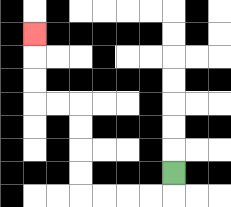{'start': '[7, 7]', 'end': '[1, 1]', 'path_directions': 'D,L,L,L,L,U,U,U,U,L,L,U,U,U', 'path_coordinates': '[[7, 7], [7, 8], [6, 8], [5, 8], [4, 8], [3, 8], [3, 7], [3, 6], [3, 5], [3, 4], [2, 4], [1, 4], [1, 3], [1, 2], [1, 1]]'}